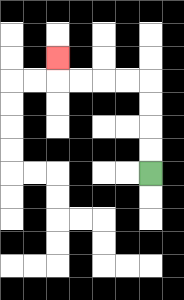{'start': '[6, 7]', 'end': '[2, 2]', 'path_directions': 'U,U,U,U,L,L,L,L,U', 'path_coordinates': '[[6, 7], [6, 6], [6, 5], [6, 4], [6, 3], [5, 3], [4, 3], [3, 3], [2, 3], [2, 2]]'}